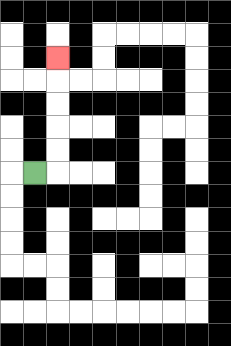{'start': '[1, 7]', 'end': '[2, 2]', 'path_directions': 'R,U,U,U,U,U', 'path_coordinates': '[[1, 7], [2, 7], [2, 6], [2, 5], [2, 4], [2, 3], [2, 2]]'}